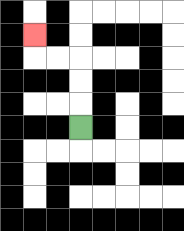{'start': '[3, 5]', 'end': '[1, 1]', 'path_directions': 'U,U,U,L,L,U', 'path_coordinates': '[[3, 5], [3, 4], [3, 3], [3, 2], [2, 2], [1, 2], [1, 1]]'}